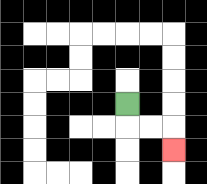{'start': '[5, 4]', 'end': '[7, 6]', 'path_directions': 'D,R,R,D', 'path_coordinates': '[[5, 4], [5, 5], [6, 5], [7, 5], [7, 6]]'}